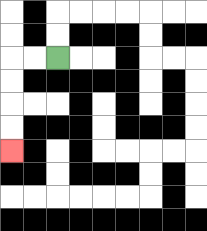{'start': '[2, 2]', 'end': '[0, 6]', 'path_directions': 'L,L,D,D,D,D', 'path_coordinates': '[[2, 2], [1, 2], [0, 2], [0, 3], [0, 4], [0, 5], [0, 6]]'}